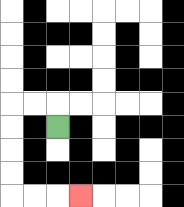{'start': '[2, 5]', 'end': '[3, 8]', 'path_directions': 'U,L,L,D,D,D,D,R,R,R', 'path_coordinates': '[[2, 5], [2, 4], [1, 4], [0, 4], [0, 5], [0, 6], [0, 7], [0, 8], [1, 8], [2, 8], [3, 8]]'}